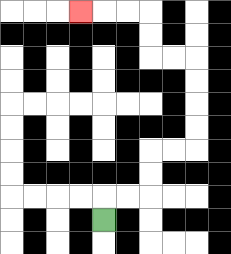{'start': '[4, 9]', 'end': '[3, 0]', 'path_directions': 'U,R,R,U,U,R,R,U,U,U,U,L,L,U,U,L,L,L', 'path_coordinates': '[[4, 9], [4, 8], [5, 8], [6, 8], [6, 7], [6, 6], [7, 6], [8, 6], [8, 5], [8, 4], [8, 3], [8, 2], [7, 2], [6, 2], [6, 1], [6, 0], [5, 0], [4, 0], [3, 0]]'}